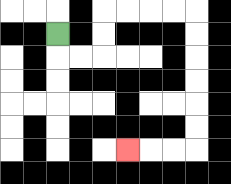{'start': '[2, 1]', 'end': '[5, 6]', 'path_directions': 'D,R,R,U,U,R,R,R,R,D,D,D,D,D,D,L,L,L', 'path_coordinates': '[[2, 1], [2, 2], [3, 2], [4, 2], [4, 1], [4, 0], [5, 0], [6, 0], [7, 0], [8, 0], [8, 1], [8, 2], [8, 3], [8, 4], [8, 5], [8, 6], [7, 6], [6, 6], [5, 6]]'}